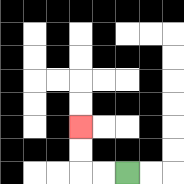{'start': '[5, 7]', 'end': '[3, 5]', 'path_directions': 'L,L,U,U', 'path_coordinates': '[[5, 7], [4, 7], [3, 7], [3, 6], [3, 5]]'}